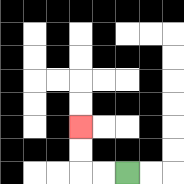{'start': '[5, 7]', 'end': '[3, 5]', 'path_directions': 'L,L,U,U', 'path_coordinates': '[[5, 7], [4, 7], [3, 7], [3, 6], [3, 5]]'}